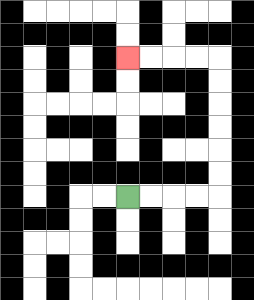{'start': '[5, 8]', 'end': '[5, 2]', 'path_directions': 'R,R,R,R,U,U,U,U,U,U,L,L,L,L', 'path_coordinates': '[[5, 8], [6, 8], [7, 8], [8, 8], [9, 8], [9, 7], [9, 6], [9, 5], [9, 4], [9, 3], [9, 2], [8, 2], [7, 2], [6, 2], [5, 2]]'}